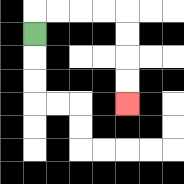{'start': '[1, 1]', 'end': '[5, 4]', 'path_directions': 'U,R,R,R,R,D,D,D,D', 'path_coordinates': '[[1, 1], [1, 0], [2, 0], [3, 0], [4, 0], [5, 0], [5, 1], [5, 2], [5, 3], [5, 4]]'}